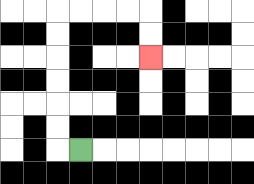{'start': '[3, 6]', 'end': '[6, 2]', 'path_directions': 'L,U,U,U,U,U,U,R,R,R,R,D,D', 'path_coordinates': '[[3, 6], [2, 6], [2, 5], [2, 4], [2, 3], [2, 2], [2, 1], [2, 0], [3, 0], [4, 0], [5, 0], [6, 0], [6, 1], [6, 2]]'}